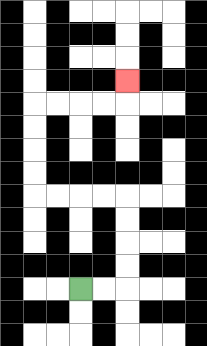{'start': '[3, 12]', 'end': '[5, 3]', 'path_directions': 'R,R,U,U,U,U,L,L,L,L,U,U,U,U,R,R,R,R,U', 'path_coordinates': '[[3, 12], [4, 12], [5, 12], [5, 11], [5, 10], [5, 9], [5, 8], [4, 8], [3, 8], [2, 8], [1, 8], [1, 7], [1, 6], [1, 5], [1, 4], [2, 4], [3, 4], [4, 4], [5, 4], [5, 3]]'}